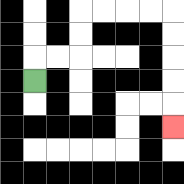{'start': '[1, 3]', 'end': '[7, 5]', 'path_directions': 'U,R,R,U,U,R,R,R,R,D,D,D,D,D', 'path_coordinates': '[[1, 3], [1, 2], [2, 2], [3, 2], [3, 1], [3, 0], [4, 0], [5, 0], [6, 0], [7, 0], [7, 1], [7, 2], [7, 3], [7, 4], [7, 5]]'}